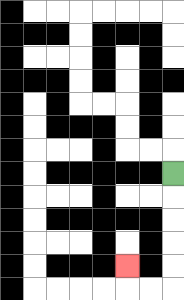{'start': '[7, 7]', 'end': '[5, 11]', 'path_directions': 'D,D,D,D,D,L,L,U', 'path_coordinates': '[[7, 7], [7, 8], [7, 9], [7, 10], [7, 11], [7, 12], [6, 12], [5, 12], [5, 11]]'}